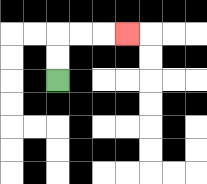{'start': '[2, 3]', 'end': '[5, 1]', 'path_directions': 'U,U,R,R,R', 'path_coordinates': '[[2, 3], [2, 2], [2, 1], [3, 1], [4, 1], [5, 1]]'}